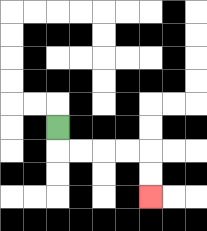{'start': '[2, 5]', 'end': '[6, 8]', 'path_directions': 'D,R,R,R,R,D,D', 'path_coordinates': '[[2, 5], [2, 6], [3, 6], [4, 6], [5, 6], [6, 6], [6, 7], [6, 8]]'}